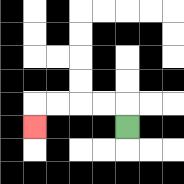{'start': '[5, 5]', 'end': '[1, 5]', 'path_directions': 'U,L,L,L,L,D', 'path_coordinates': '[[5, 5], [5, 4], [4, 4], [3, 4], [2, 4], [1, 4], [1, 5]]'}